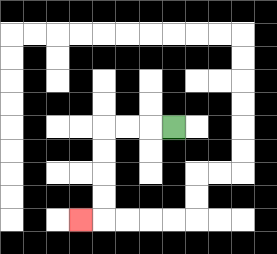{'start': '[7, 5]', 'end': '[3, 9]', 'path_directions': 'L,L,L,D,D,D,D,L', 'path_coordinates': '[[7, 5], [6, 5], [5, 5], [4, 5], [4, 6], [4, 7], [4, 8], [4, 9], [3, 9]]'}